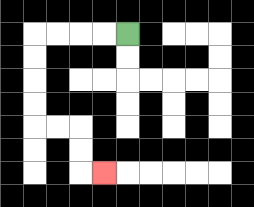{'start': '[5, 1]', 'end': '[4, 7]', 'path_directions': 'L,L,L,L,D,D,D,D,R,R,D,D,R', 'path_coordinates': '[[5, 1], [4, 1], [3, 1], [2, 1], [1, 1], [1, 2], [1, 3], [1, 4], [1, 5], [2, 5], [3, 5], [3, 6], [3, 7], [4, 7]]'}